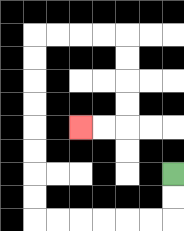{'start': '[7, 7]', 'end': '[3, 5]', 'path_directions': 'D,D,L,L,L,L,L,L,U,U,U,U,U,U,U,U,R,R,R,R,D,D,D,D,L,L', 'path_coordinates': '[[7, 7], [7, 8], [7, 9], [6, 9], [5, 9], [4, 9], [3, 9], [2, 9], [1, 9], [1, 8], [1, 7], [1, 6], [1, 5], [1, 4], [1, 3], [1, 2], [1, 1], [2, 1], [3, 1], [4, 1], [5, 1], [5, 2], [5, 3], [5, 4], [5, 5], [4, 5], [3, 5]]'}